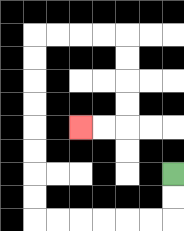{'start': '[7, 7]', 'end': '[3, 5]', 'path_directions': 'D,D,L,L,L,L,L,L,U,U,U,U,U,U,U,U,R,R,R,R,D,D,D,D,L,L', 'path_coordinates': '[[7, 7], [7, 8], [7, 9], [6, 9], [5, 9], [4, 9], [3, 9], [2, 9], [1, 9], [1, 8], [1, 7], [1, 6], [1, 5], [1, 4], [1, 3], [1, 2], [1, 1], [2, 1], [3, 1], [4, 1], [5, 1], [5, 2], [5, 3], [5, 4], [5, 5], [4, 5], [3, 5]]'}